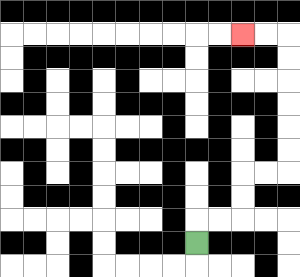{'start': '[8, 10]', 'end': '[10, 1]', 'path_directions': 'U,R,R,U,U,R,R,U,U,U,U,U,U,L,L', 'path_coordinates': '[[8, 10], [8, 9], [9, 9], [10, 9], [10, 8], [10, 7], [11, 7], [12, 7], [12, 6], [12, 5], [12, 4], [12, 3], [12, 2], [12, 1], [11, 1], [10, 1]]'}